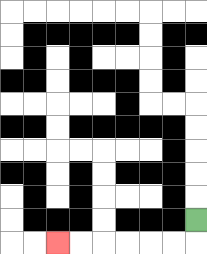{'start': '[8, 9]', 'end': '[2, 10]', 'path_directions': 'D,L,L,L,L,L,L', 'path_coordinates': '[[8, 9], [8, 10], [7, 10], [6, 10], [5, 10], [4, 10], [3, 10], [2, 10]]'}